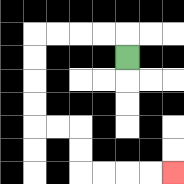{'start': '[5, 2]', 'end': '[7, 7]', 'path_directions': 'U,L,L,L,L,D,D,D,D,R,R,D,D,R,R,R,R', 'path_coordinates': '[[5, 2], [5, 1], [4, 1], [3, 1], [2, 1], [1, 1], [1, 2], [1, 3], [1, 4], [1, 5], [2, 5], [3, 5], [3, 6], [3, 7], [4, 7], [5, 7], [6, 7], [7, 7]]'}